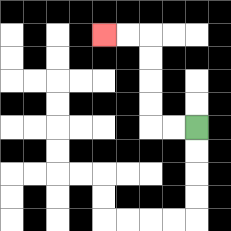{'start': '[8, 5]', 'end': '[4, 1]', 'path_directions': 'L,L,U,U,U,U,L,L', 'path_coordinates': '[[8, 5], [7, 5], [6, 5], [6, 4], [6, 3], [6, 2], [6, 1], [5, 1], [4, 1]]'}